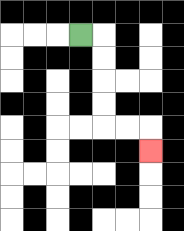{'start': '[3, 1]', 'end': '[6, 6]', 'path_directions': 'R,D,D,D,D,R,R,D', 'path_coordinates': '[[3, 1], [4, 1], [4, 2], [4, 3], [4, 4], [4, 5], [5, 5], [6, 5], [6, 6]]'}